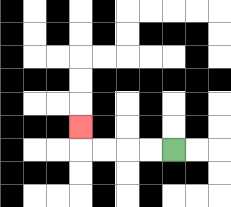{'start': '[7, 6]', 'end': '[3, 5]', 'path_directions': 'L,L,L,L,U', 'path_coordinates': '[[7, 6], [6, 6], [5, 6], [4, 6], [3, 6], [3, 5]]'}